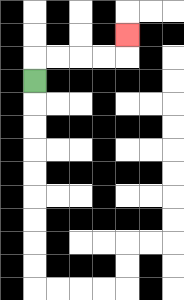{'start': '[1, 3]', 'end': '[5, 1]', 'path_directions': 'U,R,R,R,R,U', 'path_coordinates': '[[1, 3], [1, 2], [2, 2], [3, 2], [4, 2], [5, 2], [5, 1]]'}